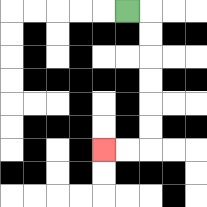{'start': '[5, 0]', 'end': '[4, 6]', 'path_directions': 'R,D,D,D,D,D,D,L,L', 'path_coordinates': '[[5, 0], [6, 0], [6, 1], [6, 2], [6, 3], [6, 4], [6, 5], [6, 6], [5, 6], [4, 6]]'}